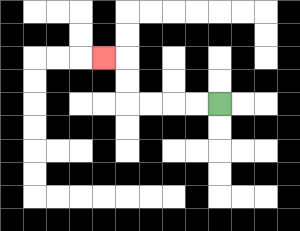{'start': '[9, 4]', 'end': '[4, 2]', 'path_directions': 'L,L,L,L,U,U,L', 'path_coordinates': '[[9, 4], [8, 4], [7, 4], [6, 4], [5, 4], [5, 3], [5, 2], [4, 2]]'}